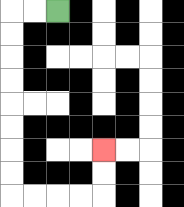{'start': '[2, 0]', 'end': '[4, 6]', 'path_directions': 'L,L,D,D,D,D,D,D,D,D,R,R,R,R,U,U', 'path_coordinates': '[[2, 0], [1, 0], [0, 0], [0, 1], [0, 2], [0, 3], [0, 4], [0, 5], [0, 6], [0, 7], [0, 8], [1, 8], [2, 8], [3, 8], [4, 8], [4, 7], [4, 6]]'}